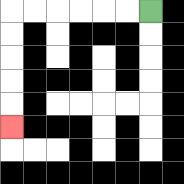{'start': '[6, 0]', 'end': '[0, 5]', 'path_directions': 'L,L,L,L,L,L,D,D,D,D,D', 'path_coordinates': '[[6, 0], [5, 0], [4, 0], [3, 0], [2, 0], [1, 0], [0, 0], [0, 1], [0, 2], [0, 3], [0, 4], [0, 5]]'}